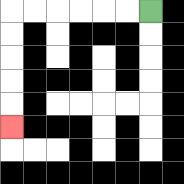{'start': '[6, 0]', 'end': '[0, 5]', 'path_directions': 'L,L,L,L,L,L,D,D,D,D,D', 'path_coordinates': '[[6, 0], [5, 0], [4, 0], [3, 0], [2, 0], [1, 0], [0, 0], [0, 1], [0, 2], [0, 3], [0, 4], [0, 5]]'}